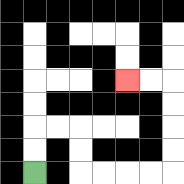{'start': '[1, 7]', 'end': '[5, 3]', 'path_directions': 'U,U,R,R,D,D,R,R,R,R,U,U,U,U,L,L', 'path_coordinates': '[[1, 7], [1, 6], [1, 5], [2, 5], [3, 5], [3, 6], [3, 7], [4, 7], [5, 7], [6, 7], [7, 7], [7, 6], [7, 5], [7, 4], [7, 3], [6, 3], [5, 3]]'}